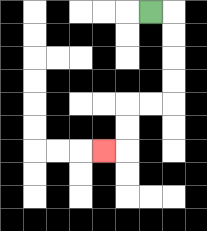{'start': '[6, 0]', 'end': '[4, 6]', 'path_directions': 'R,D,D,D,D,L,L,D,D,L', 'path_coordinates': '[[6, 0], [7, 0], [7, 1], [7, 2], [7, 3], [7, 4], [6, 4], [5, 4], [5, 5], [5, 6], [4, 6]]'}